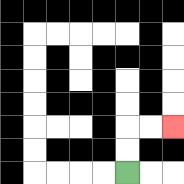{'start': '[5, 7]', 'end': '[7, 5]', 'path_directions': 'U,U,R,R', 'path_coordinates': '[[5, 7], [5, 6], [5, 5], [6, 5], [7, 5]]'}